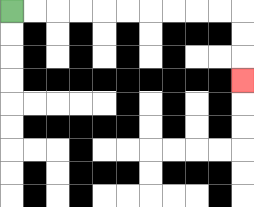{'start': '[0, 0]', 'end': '[10, 3]', 'path_directions': 'R,R,R,R,R,R,R,R,R,R,D,D,D', 'path_coordinates': '[[0, 0], [1, 0], [2, 0], [3, 0], [4, 0], [5, 0], [6, 0], [7, 0], [8, 0], [9, 0], [10, 0], [10, 1], [10, 2], [10, 3]]'}